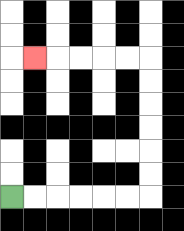{'start': '[0, 8]', 'end': '[1, 2]', 'path_directions': 'R,R,R,R,R,R,U,U,U,U,U,U,L,L,L,L,L', 'path_coordinates': '[[0, 8], [1, 8], [2, 8], [3, 8], [4, 8], [5, 8], [6, 8], [6, 7], [6, 6], [6, 5], [6, 4], [6, 3], [6, 2], [5, 2], [4, 2], [3, 2], [2, 2], [1, 2]]'}